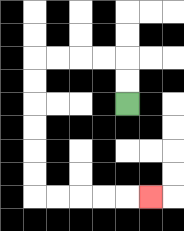{'start': '[5, 4]', 'end': '[6, 8]', 'path_directions': 'U,U,L,L,L,L,D,D,D,D,D,D,R,R,R,R,R', 'path_coordinates': '[[5, 4], [5, 3], [5, 2], [4, 2], [3, 2], [2, 2], [1, 2], [1, 3], [1, 4], [1, 5], [1, 6], [1, 7], [1, 8], [2, 8], [3, 8], [4, 8], [5, 8], [6, 8]]'}